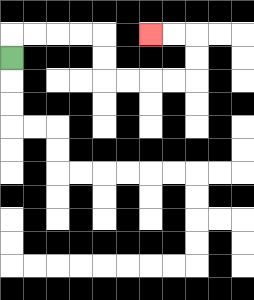{'start': '[0, 2]', 'end': '[6, 1]', 'path_directions': 'U,R,R,R,R,D,D,R,R,R,R,U,U,L,L', 'path_coordinates': '[[0, 2], [0, 1], [1, 1], [2, 1], [3, 1], [4, 1], [4, 2], [4, 3], [5, 3], [6, 3], [7, 3], [8, 3], [8, 2], [8, 1], [7, 1], [6, 1]]'}